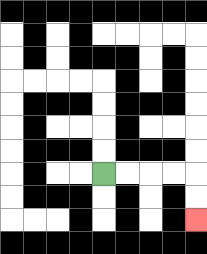{'start': '[4, 7]', 'end': '[8, 9]', 'path_directions': 'R,R,R,R,D,D', 'path_coordinates': '[[4, 7], [5, 7], [6, 7], [7, 7], [8, 7], [8, 8], [8, 9]]'}